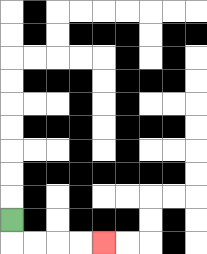{'start': '[0, 9]', 'end': '[4, 10]', 'path_directions': 'D,R,R,R,R', 'path_coordinates': '[[0, 9], [0, 10], [1, 10], [2, 10], [3, 10], [4, 10]]'}